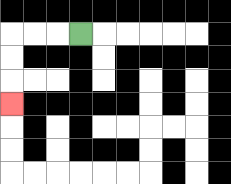{'start': '[3, 1]', 'end': '[0, 4]', 'path_directions': 'L,L,L,D,D,D', 'path_coordinates': '[[3, 1], [2, 1], [1, 1], [0, 1], [0, 2], [0, 3], [0, 4]]'}